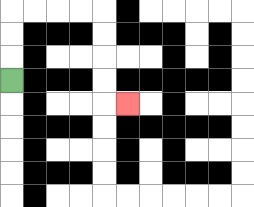{'start': '[0, 3]', 'end': '[5, 4]', 'path_directions': 'U,U,U,R,R,R,R,D,D,D,D,R', 'path_coordinates': '[[0, 3], [0, 2], [0, 1], [0, 0], [1, 0], [2, 0], [3, 0], [4, 0], [4, 1], [4, 2], [4, 3], [4, 4], [5, 4]]'}